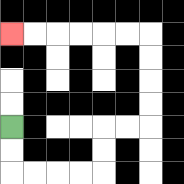{'start': '[0, 5]', 'end': '[0, 1]', 'path_directions': 'D,D,R,R,R,R,U,U,R,R,U,U,U,U,L,L,L,L,L,L', 'path_coordinates': '[[0, 5], [0, 6], [0, 7], [1, 7], [2, 7], [3, 7], [4, 7], [4, 6], [4, 5], [5, 5], [6, 5], [6, 4], [6, 3], [6, 2], [6, 1], [5, 1], [4, 1], [3, 1], [2, 1], [1, 1], [0, 1]]'}